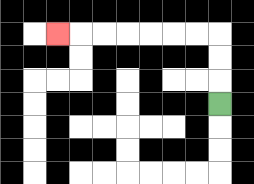{'start': '[9, 4]', 'end': '[2, 1]', 'path_directions': 'U,U,U,L,L,L,L,L,L,L', 'path_coordinates': '[[9, 4], [9, 3], [9, 2], [9, 1], [8, 1], [7, 1], [6, 1], [5, 1], [4, 1], [3, 1], [2, 1]]'}